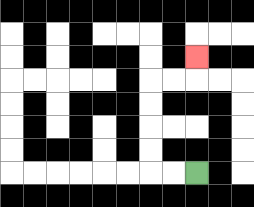{'start': '[8, 7]', 'end': '[8, 2]', 'path_directions': 'L,L,U,U,U,U,R,R,U', 'path_coordinates': '[[8, 7], [7, 7], [6, 7], [6, 6], [6, 5], [6, 4], [6, 3], [7, 3], [8, 3], [8, 2]]'}